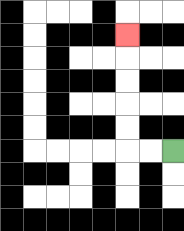{'start': '[7, 6]', 'end': '[5, 1]', 'path_directions': 'L,L,U,U,U,U,U', 'path_coordinates': '[[7, 6], [6, 6], [5, 6], [5, 5], [5, 4], [5, 3], [5, 2], [5, 1]]'}